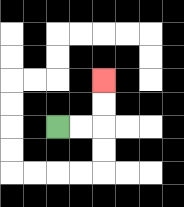{'start': '[2, 5]', 'end': '[4, 3]', 'path_directions': 'R,R,U,U', 'path_coordinates': '[[2, 5], [3, 5], [4, 5], [4, 4], [4, 3]]'}